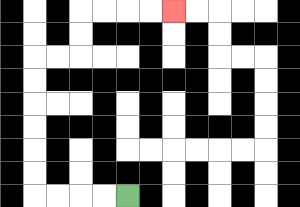{'start': '[5, 8]', 'end': '[7, 0]', 'path_directions': 'L,L,L,L,U,U,U,U,U,U,R,R,U,U,R,R,R,R', 'path_coordinates': '[[5, 8], [4, 8], [3, 8], [2, 8], [1, 8], [1, 7], [1, 6], [1, 5], [1, 4], [1, 3], [1, 2], [2, 2], [3, 2], [3, 1], [3, 0], [4, 0], [5, 0], [6, 0], [7, 0]]'}